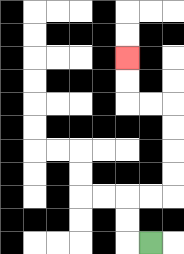{'start': '[6, 10]', 'end': '[5, 2]', 'path_directions': 'L,U,U,R,R,U,U,U,U,L,L,U,U', 'path_coordinates': '[[6, 10], [5, 10], [5, 9], [5, 8], [6, 8], [7, 8], [7, 7], [7, 6], [7, 5], [7, 4], [6, 4], [5, 4], [5, 3], [5, 2]]'}